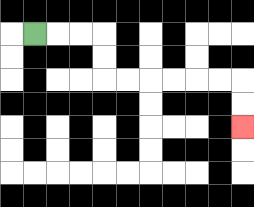{'start': '[1, 1]', 'end': '[10, 5]', 'path_directions': 'R,R,R,D,D,R,R,R,R,R,R,D,D', 'path_coordinates': '[[1, 1], [2, 1], [3, 1], [4, 1], [4, 2], [4, 3], [5, 3], [6, 3], [7, 3], [8, 3], [9, 3], [10, 3], [10, 4], [10, 5]]'}